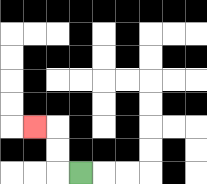{'start': '[3, 7]', 'end': '[1, 5]', 'path_directions': 'L,U,U,L', 'path_coordinates': '[[3, 7], [2, 7], [2, 6], [2, 5], [1, 5]]'}